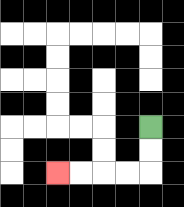{'start': '[6, 5]', 'end': '[2, 7]', 'path_directions': 'D,D,L,L,L,L', 'path_coordinates': '[[6, 5], [6, 6], [6, 7], [5, 7], [4, 7], [3, 7], [2, 7]]'}